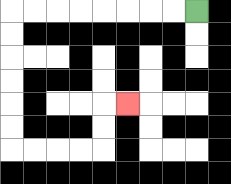{'start': '[8, 0]', 'end': '[5, 4]', 'path_directions': 'L,L,L,L,L,L,L,L,D,D,D,D,D,D,R,R,R,R,U,U,R', 'path_coordinates': '[[8, 0], [7, 0], [6, 0], [5, 0], [4, 0], [3, 0], [2, 0], [1, 0], [0, 0], [0, 1], [0, 2], [0, 3], [0, 4], [0, 5], [0, 6], [1, 6], [2, 6], [3, 6], [4, 6], [4, 5], [4, 4], [5, 4]]'}